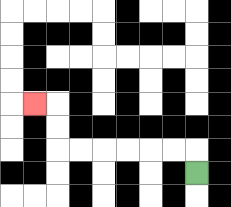{'start': '[8, 7]', 'end': '[1, 4]', 'path_directions': 'U,L,L,L,L,L,L,U,U,L', 'path_coordinates': '[[8, 7], [8, 6], [7, 6], [6, 6], [5, 6], [4, 6], [3, 6], [2, 6], [2, 5], [2, 4], [1, 4]]'}